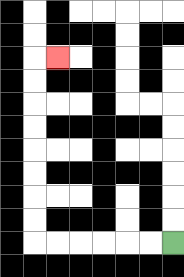{'start': '[7, 10]', 'end': '[2, 2]', 'path_directions': 'L,L,L,L,L,L,U,U,U,U,U,U,U,U,R', 'path_coordinates': '[[7, 10], [6, 10], [5, 10], [4, 10], [3, 10], [2, 10], [1, 10], [1, 9], [1, 8], [1, 7], [1, 6], [1, 5], [1, 4], [1, 3], [1, 2], [2, 2]]'}